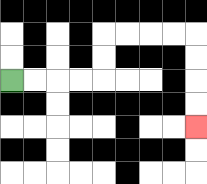{'start': '[0, 3]', 'end': '[8, 5]', 'path_directions': 'R,R,R,R,U,U,R,R,R,R,D,D,D,D', 'path_coordinates': '[[0, 3], [1, 3], [2, 3], [3, 3], [4, 3], [4, 2], [4, 1], [5, 1], [6, 1], [7, 1], [8, 1], [8, 2], [8, 3], [8, 4], [8, 5]]'}